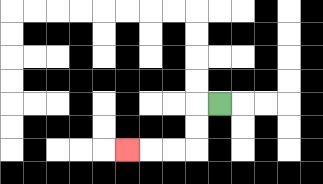{'start': '[9, 4]', 'end': '[5, 6]', 'path_directions': 'L,D,D,L,L,L', 'path_coordinates': '[[9, 4], [8, 4], [8, 5], [8, 6], [7, 6], [6, 6], [5, 6]]'}